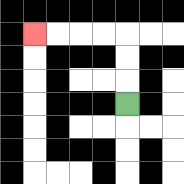{'start': '[5, 4]', 'end': '[1, 1]', 'path_directions': 'U,U,U,L,L,L,L', 'path_coordinates': '[[5, 4], [5, 3], [5, 2], [5, 1], [4, 1], [3, 1], [2, 1], [1, 1]]'}